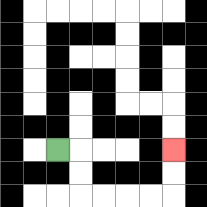{'start': '[2, 6]', 'end': '[7, 6]', 'path_directions': 'R,D,D,R,R,R,R,U,U', 'path_coordinates': '[[2, 6], [3, 6], [3, 7], [3, 8], [4, 8], [5, 8], [6, 8], [7, 8], [7, 7], [7, 6]]'}